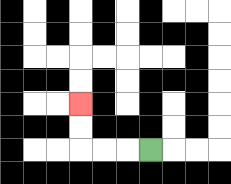{'start': '[6, 6]', 'end': '[3, 4]', 'path_directions': 'L,L,L,U,U', 'path_coordinates': '[[6, 6], [5, 6], [4, 6], [3, 6], [3, 5], [3, 4]]'}